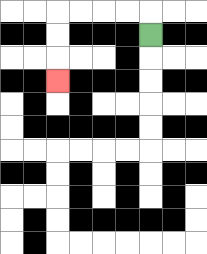{'start': '[6, 1]', 'end': '[2, 3]', 'path_directions': 'U,L,L,L,L,D,D,D', 'path_coordinates': '[[6, 1], [6, 0], [5, 0], [4, 0], [3, 0], [2, 0], [2, 1], [2, 2], [2, 3]]'}